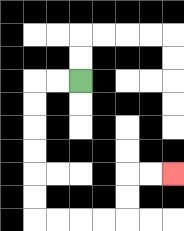{'start': '[3, 3]', 'end': '[7, 7]', 'path_directions': 'L,L,D,D,D,D,D,D,R,R,R,R,U,U,R,R', 'path_coordinates': '[[3, 3], [2, 3], [1, 3], [1, 4], [1, 5], [1, 6], [1, 7], [1, 8], [1, 9], [2, 9], [3, 9], [4, 9], [5, 9], [5, 8], [5, 7], [6, 7], [7, 7]]'}